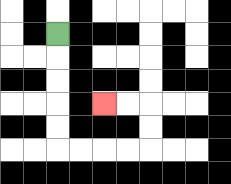{'start': '[2, 1]', 'end': '[4, 4]', 'path_directions': 'D,D,D,D,D,R,R,R,R,U,U,L,L', 'path_coordinates': '[[2, 1], [2, 2], [2, 3], [2, 4], [2, 5], [2, 6], [3, 6], [4, 6], [5, 6], [6, 6], [6, 5], [6, 4], [5, 4], [4, 4]]'}